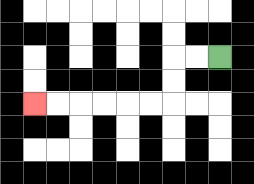{'start': '[9, 2]', 'end': '[1, 4]', 'path_directions': 'L,L,D,D,L,L,L,L,L,L', 'path_coordinates': '[[9, 2], [8, 2], [7, 2], [7, 3], [7, 4], [6, 4], [5, 4], [4, 4], [3, 4], [2, 4], [1, 4]]'}